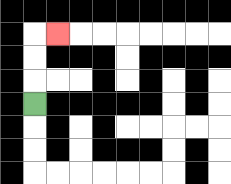{'start': '[1, 4]', 'end': '[2, 1]', 'path_directions': 'U,U,U,R', 'path_coordinates': '[[1, 4], [1, 3], [1, 2], [1, 1], [2, 1]]'}